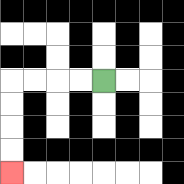{'start': '[4, 3]', 'end': '[0, 7]', 'path_directions': 'L,L,L,L,D,D,D,D', 'path_coordinates': '[[4, 3], [3, 3], [2, 3], [1, 3], [0, 3], [0, 4], [0, 5], [0, 6], [0, 7]]'}